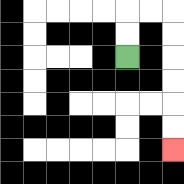{'start': '[5, 2]', 'end': '[7, 6]', 'path_directions': 'U,U,R,R,D,D,D,D,D,D', 'path_coordinates': '[[5, 2], [5, 1], [5, 0], [6, 0], [7, 0], [7, 1], [7, 2], [7, 3], [7, 4], [7, 5], [7, 6]]'}